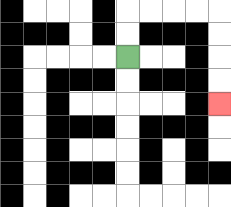{'start': '[5, 2]', 'end': '[9, 4]', 'path_directions': 'U,U,R,R,R,R,D,D,D,D', 'path_coordinates': '[[5, 2], [5, 1], [5, 0], [6, 0], [7, 0], [8, 0], [9, 0], [9, 1], [9, 2], [9, 3], [9, 4]]'}